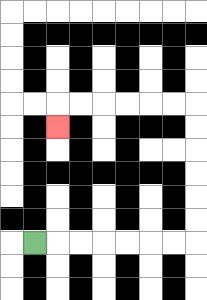{'start': '[1, 10]', 'end': '[2, 5]', 'path_directions': 'R,R,R,R,R,R,R,U,U,U,U,U,U,L,L,L,L,L,L,D', 'path_coordinates': '[[1, 10], [2, 10], [3, 10], [4, 10], [5, 10], [6, 10], [7, 10], [8, 10], [8, 9], [8, 8], [8, 7], [8, 6], [8, 5], [8, 4], [7, 4], [6, 4], [5, 4], [4, 4], [3, 4], [2, 4], [2, 5]]'}